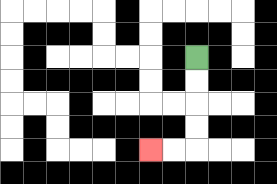{'start': '[8, 2]', 'end': '[6, 6]', 'path_directions': 'D,D,D,D,L,L', 'path_coordinates': '[[8, 2], [8, 3], [8, 4], [8, 5], [8, 6], [7, 6], [6, 6]]'}